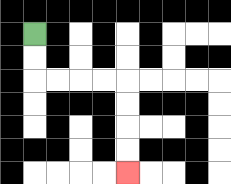{'start': '[1, 1]', 'end': '[5, 7]', 'path_directions': 'D,D,R,R,R,R,D,D,D,D', 'path_coordinates': '[[1, 1], [1, 2], [1, 3], [2, 3], [3, 3], [4, 3], [5, 3], [5, 4], [5, 5], [5, 6], [5, 7]]'}